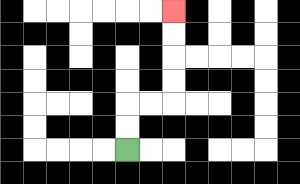{'start': '[5, 6]', 'end': '[7, 0]', 'path_directions': 'U,U,R,R,U,U,U,U', 'path_coordinates': '[[5, 6], [5, 5], [5, 4], [6, 4], [7, 4], [7, 3], [7, 2], [7, 1], [7, 0]]'}